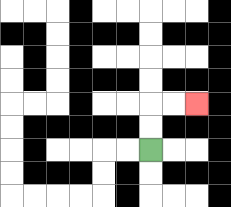{'start': '[6, 6]', 'end': '[8, 4]', 'path_directions': 'U,U,R,R', 'path_coordinates': '[[6, 6], [6, 5], [6, 4], [7, 4], [8, 4]]'}